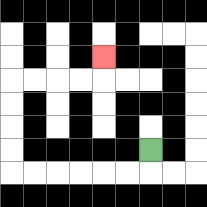{'start': '[6, 6]', 'end': '[4, 2]', 'path_directions': 'D,L,L,L,L,L,L,U,U,U,U,R,R,R,R,U', 'path_coordinates': '[[6, 6], [6, 7], [5, 7], [4, 7], [3, 7], [2, 7], [1, 7], [0, 7], [0, 6], [0, 5], [0, 4], [0, 3], [1, 3], [2, 3], [3, 3], [4, 3], [4, 2]]'}